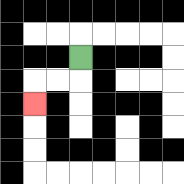{'start': '[3, 2]', 'end': '[1, 4]', 'path_directions': 'D,L,L,D', 'path_coordinates': '[[3, 2], [3, 3], [2, 3], [1, 3], [1, 4]]'}